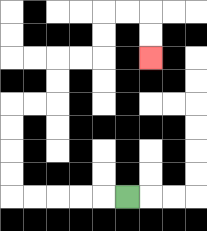{'start': '[5, 8]', 'end': '[6, 2]', 'path_directions': 'L,L,L,L,L,U,U,U,U,R,R,U,U,R,R,U,U,R,R,D,D', 'path_coordinates': '[[5, 8], [4, 8], [3, 8], [2, 8], [1, 8], [0, 8], [0, 7], [0, 6], [0, 5], [0, 4], [1, 4], [2, 4], [2, 3], [2, 2], [3, 2], [4, 2], [4, 1], [4, 0], [5, 0], [6, 0], [6, 1], [6, 2]]'}